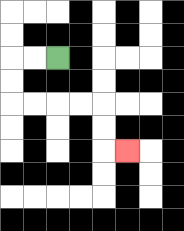{'start': '[2, 2]', 'end': '[5, 6]', 'path_directions': 'L,L,D,D,R,R,R,R,D,D,R', 'path_coordinates': '[[2, 2], [1, 2], [0, 2], [0, 3], [0, 4], [1, 4], [2, 4], [3, 4], [4, 4], [4, 5], [4, 6], [5, 6]]'}